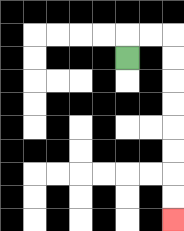{'start': '[5, 2]', 'end': '[7, 9]', 'path_directions': 'U,R,R,D,D,D,D,D,D,D,D', 'path_coordinates': '[[5, 2], [5, 1], [6, 1], [7, 1], [7, 2], [7, 3], [7, 4], [7, 5], [7, 6], [7, 7], [7, 8], [7, 9]]'}